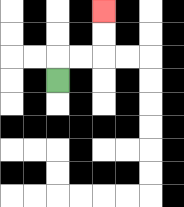{'start': '[2, 3]', 'end': '[4, 0]', 'path_directions': 'U,R,R,U,U', 'path_coordinates': '[[2, 3], [2, 2], [3, 2], [4, 2], [4, 1], [4, 0]]'}